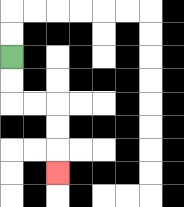{'start': '[0, 2]', 'end': '[2, 7]', 'path_directions': 'D,D,R,R,D,D,D', 'path_coordinates': '[[0, 2], [0, 3], [0, 4], [1, 4], [2, 4], [2, 5], [2, 6], [2, 7]]'}